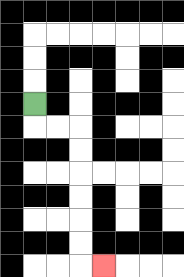{'start': '[1, 4]', 'end': '[4, 11]', 'path_directions': 'D,R,R,D,D,D,D,D,D,R', 'path_coordinates': '[[1, 4], [1, 5], [2, 5], [3, 5], [3, 6], [3, 7], [3, 8], [3, 9], [3, 10], [3, 11], [4, 11]]'}